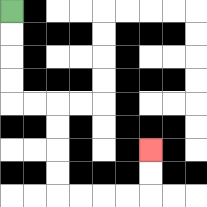{'start': '[0, 0]', 'end': '[6, 6]', 'path_directions': 'D,D,D,D,R,R,D,D,D,D,R,R,R,R,U,U', 'path_coordinates': '[[0, 0], [0, 1], [0, 2], [0, 3], [0, 4], [1, 4], [2, 4], [2, 5], [2, 6], [2, 7], [2, 8], [3, 8], [4, 8], [5, 8], [6, 8], [6, 7], [6, 6]]'}